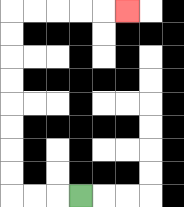{'start': '[3, 8]', 'end': '[5, 0]', 'path_directions': 'L,L,L,U,U,U,U,U,U,U,U,R,R,R,R,R', 'path_coordinates': '[[3, 8], [2, 8], [1, 8], [0, 8], [0, 7], [0, 6], [0, 5], [0, 4], [0, 3], [0, 2], [0, 1], [0, 0], [1, 0], [2, 0], [3, 0], [4, 0], [5, 0]]'}